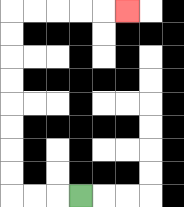{'start': '[3, 8]', 'end': '[5, 0]', 'path_directions': 'L,L,L,U,U,U,U,U,U,U,U,R,R,R,R,R', 'path_coordinates': '[[3, 8], [2, 8], [1, 8], [0, 8], [0, 7], [0, 6], [0, 5], [0, 4], [0, 3], [0, 2], [0, 1], [0, 0], [1, 0], [2, 0], [3, 0], [4, 0], [5, 0]]'}